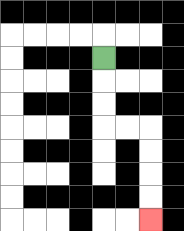{'start': '[4, 2]', 'end': '[6, 9]', 'path_directions': 'D,D,D,R,R,D,D,D,D', 'path_coordinates': '[[4, 2], [4, 3], [4, 4], [4, 5], [5, 5], [6, 5], [6, 6], [6, 7], [6, 8], [6, 9]]'}